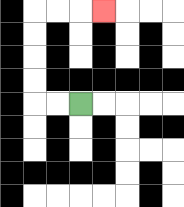{'start': '[3, 4]', 'end': '[4, 0]', 'path_directions': 'L,L,U,U,U,U,R,R,R', 'path_coordinates': '[[3, 4], [2, 4], [1, 4], [1, 3], [1, 2], [1, 1], [1, 0], [2, 0], [3, 0], [4, 0]]'}